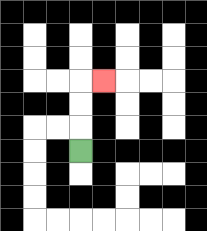{'start': '[3, 6]', 'end': '[4, 3]', 'path_directions': 'U,U,U,R', 'path_coordinates': '[[3, 6], [3, 5], [3, 4], [3, 3], [4, 3]]'}